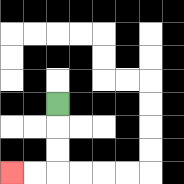{'start': '[2, 4]', 'end': '[0, 7]', 'path_directions': 'D,D,D,L,L', 'path_coordinates': '[[2, 4], [2, 5], [2, 6], [2, 7], [1, 7], [0, 7]]'}